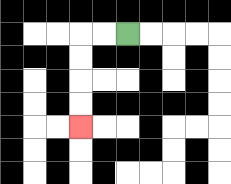{'start': '[5, 1]', 'end': '[3, 5]', 'path_directions': 'L,L,D,D,D,D', 'path_coordinates': '[[5, 1], [4, 1], [3, 1], [3, 2], [3, 3], [3, 4], [3, 5]]'}